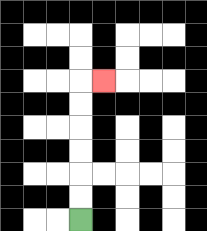{'start': '[3, 9]', 'end': '[4, 3]', 'path_directions': 'U,U,U,U,U,U,R', 'path_coordinates': '[[3, 9], [3, 8], [3, 7], [3, 6], [3, 5], [3, 4], [3, 3], [4, 3]]'}